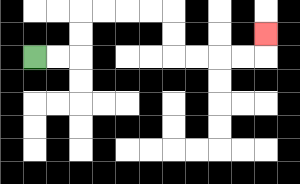{'start': '[1, 2]', 'end': '[11, 1]', 'path_directions': 'R,R,U,U,R,R,R,R,D,D,R,R,R,R,U', 'path_coordinates': '[[1, 2], [2, 2], [3, 2], [3, 1], [3, 0], [4, 0], [5, 0], [6, 0], [7, 0], [7, 1], [7, 2], [8, 2], [9, 2], [10, 2], [11, 2], [11, 1]]'}